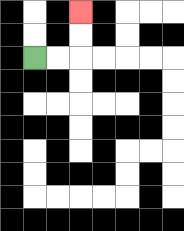{'start': '[1, 2]', 'end': '[3, 0]', 'path_directions': 'R,R,U,U', 'path_coordinates': '[[1, 2], [2, 2], [3, 2], [3, 1], [3, 0]]'}